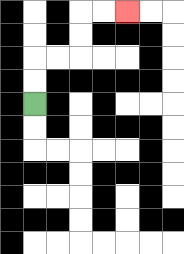{'start': '[1, 4]', 'end': '[5, 0]', 'path_directions': 'U,U,R,R,U,U,R,R', 'path_coordinates': '[[1, 4], [1, 3], [1, 2], [2, 2], [3, 2], [3, 1], [3, 0], [4, 0], [5, 0]]'}